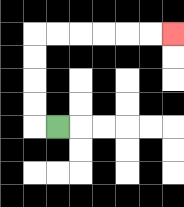{'start': '[2, 5]', 'end': '[7, 1]', 'path_directions': 'L,U,U,U,U,R,R,R,R,R,R', 'path_coordinates': '[[2, 5], [1, 5], [1, 4], [1, 3], [1, 2], [1, 1], [2, 1], [3, 1], [4, 1], [5, 1], [6, 1], [7, 1]]'}